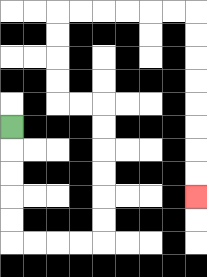{'start': '[0, 5]', 'end': '[8, 8]', 'path_directions': 'D,D,D,D,D,R,R,R,R,U,U,U,U,U,U,L,L,U,U,U,U,R,R,R,R,R,R,D,D,D,D,D,D,D,D', 'path_coordinates': '[[0, 5], [0, 6], [0, 7], [0, 8], [0, 9], [0, 10], [1, 10], [2, 10], [3, 10], [4, 10], [4, 9], [4, 8], [4, 7], [4, 6], [4, 5], [4, 4], [3, 4], [2, 4], [2, 3], [2, 2], [2, 1], [2, 0], [3, 0], [4, 0], [5, 0], [6, 0], [7, 0], [8, 0], [8, 1], [8, 2], [8, 3], [8, 4], [8, 5], [8, 6], [8, 7], [8, 8]]'}